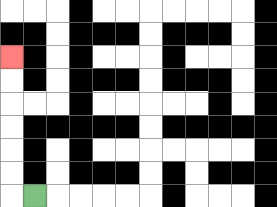{'start': '[1, 8]', 'end': '[0, 2]', 'path_directions': 'L,U,U,U,U,U,U', 'path_coordinates': '[[1, 8], [0, 8], [0, 7], [0, 6], [0, 5], [0, 4], [0, 3], [0, 2]]'}